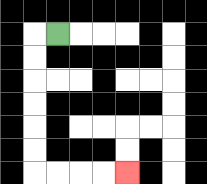{'start': '[2, 1]', 'end': '[5, 7]', 'path_directions': 'L,D,D,D,D,D,D,R,R,R,R', 'path_coordinates': '[[2, 1], [1, 1], [1, 2], [1, 3], [1, 4], [1, 5], [1, 6], [1, 7], [2, 7], [3, 7], [4, 7], [5, 7]]'}